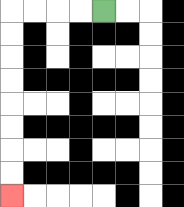{'start': '[4, 0]', 'end': '[0, 8]', 'path_directions': 'L,L,L,L,D,D,D,D,D,D,D,D', 'path_coordinates': '[[4, 0], [3, 0], [2, 0], [1, 0], [0, 0], [0, 1], [0, 2], [0, 3], [0, 4], [0, 5], [0, 6], [0, 7], [0, 8]]'}